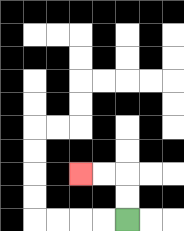{'start': '[5, 9]', 'end': '[3, 7]', 'path_directions': 'U,U,L,L', 'path_coordinates': '[[5, 9], [5, 8], [5, 7], [4, 7], [3, 7]]'}